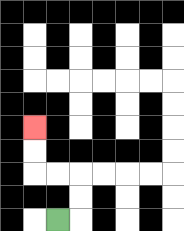{'start': '[2, 9]', 'end': '[1, 5]', 'path_directions': 'R,U,U,L,L,U,U', 'path_coordinates': '[[2, 9], [3, 9], [3, 8], [3, 7], [2, 7], [1, 7], [1, 6], [1, 5]]'}